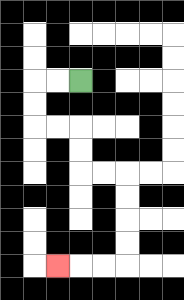{'start': '[3, 3]', 'end': '[2, 11]', 'path_directions': 'L,L,D,D,R,R,D,D,R,R,D,D,D,D,L,L,L', 'path_coordinates': '[[3, 3], [2, 3], [1, 3], [1, 4], [1, 5], [2, 5], [3, 5], [3, 6], [3, 7], [4, 7], [5, 7], [5, 8], [5, 9], [5, 10], [5, 11], [4, 11], [3, 11], [2, 11]]'}